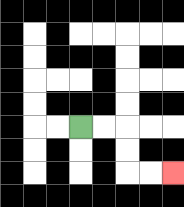{'start': '[3, 5]', 'end': '[7, 7]', 'path_directions': 'R,R,D,D,R,R', 'path_coordinates': '[[3, 5], [4, 5], [5, 5], [5, 6], [5, 7], [6, 7], [7, 7]]'}